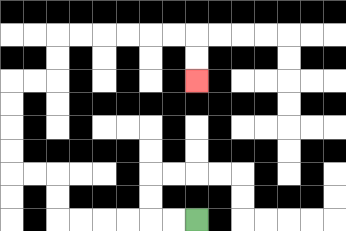{'start': '[8, 9]', 'end': '[8, 3]', 'path_directions': 'L,L,L,L,L,L,U,U,L,L,U,U,U,U,R,R,U,U,R,R,R,R,R,R,D,D', 'path_coordinates': '[[8, 9], [7, 9], [6, 9], [5, 9], [4, 9], [3, 9], [2, 9], [2, 8], [2, 7], [1, 7], [0, 7], [0, 6], [0, 5], [0, 4], [0, 3], [1, 3], [2, 3], [2, 2], [2, 1], [3, 1], [4, 1], [5, 1], [6, 1], [7, 1], [8, 1], [8, 2], [8, 3]]'}